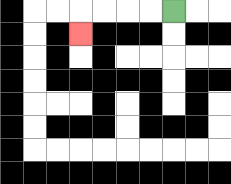{'start': '[7, 0]', 'end': '[3, 1]', 'path_directions': 'L,L,L,L,D', 'path_coordinates': '[[7, 0], [6, 0], [5, 0], [4, 0], [3, 0], [3, 1]]'}